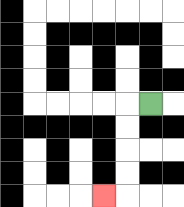{'start': '[6, 4]', 'end': '[4, 8]', 'path_directions': 'L,D,D,D,D,L', 'path_coordinates': '[[6, 4], [5, 4], [5, 5], [5, 6], [5, 7], [5, 8], [4, 8]]'}